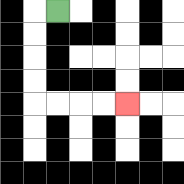{'start': '[2, 0]', 'end': '[5, 4]', 'path_directions': 'L,D,D,D,D,R,R,R,R', 'path_coordinates': '[[2, 0], [1, 0], [1, 1], [1, 2], [1, 3], [1, 4], [2, 4], [3, 4], [4, 4], [5, 4]]'}